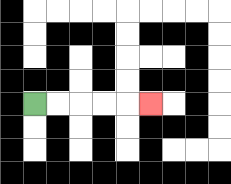{'start': '[1, 4]', 'end': '[6, 4]', 'path_directions': 'R,R,R,R,R', 'path_coordinates': '[[1, 4], [2, 4], [3, 4], [4, 4], [5, 4], [6, 4]]'}